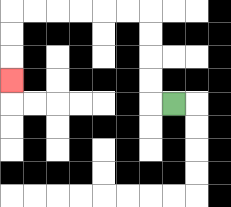{'start': '[7, 4]', 'end': '[0, 3]', 'path_directions': 'L,U,U,U,U,L,L,L,L,L,L,D,D,D', 'path_coordinates': '[[7, 4], [6, 4], [6, 3], [6, 2], [6, 1], [6, 0], [5, 0], [4, 0], [3, 0], [2, 0], [1, 0], [0, 0], [0, 1], [0, 2], [0, 3]]'}